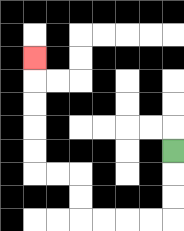{'start': '[7, 6]', 'end': '[1, 2]', 'path_directions': 'D,D,D,L,L,L,L,U,U,L,L,U,U,U,U,U', 'path_coordinates': '[[7, 6], [7, 7], [7, 8], [7, 9], [6, 9], [5, 9], [4, 9], [3, 9], [3, 8], [3, 7], [2, 7], [1, 7], [1, 6], [1, 5], [1, 4], [1, 3], [1, 2]]'}